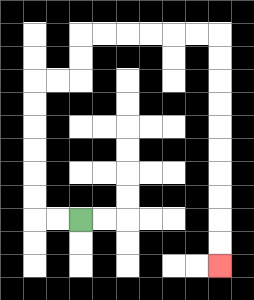{'start': '[3, 9]', 'end': '[9, 11]', 'path_directions': 'L,L,U,U,U,U,U,U,R,R,U,U,R,R,R,R,R,R,D,D,D,D,D,D,D,D,D,D', 'path_coordinates': '[[3, 9], [2, 9], [1, 9], [1, 8], [1, 7], [1, 6], [1, 5], [1, 4], [1, 3], [2, 3], [3, 3], [3, 2], [3, 1], [4, 1], [5, 1], [6, 1], [7, 1], [8, 1], [9, 1], [9, 2], [9, 3], [9, 4], [9, 5], [9, 6], [9, 7], [9, 8], [9, 9], [9, 10], [9, 11]]'}